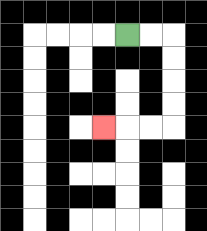{'start': '[5, 1]', 'end': '[4, 5]', 'path_directions': 'R,R,D,D,D,D,L,L,L', 'path_coordinates': '[[5, 1], [6, 1], [7, 1], [7, 2], [7, 3], [7, 4], [7, 5], [6, 5], [5, 5], [4, 5]]'}